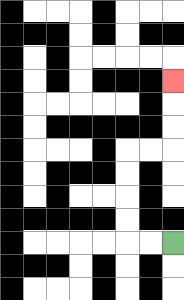{'start': '[7, 10]', 'end': '[7, 3]', 'path_directions': 'L,L,U,U,U,U,R,R,U,U,U', 'path_coordinates': '[[7, 10], [6, 10], [5, 10], [5, 9], [5, 8], [5, 7], [5, 6], [6, 6], [7, 6], [7, 5], [7, 4], [7, 3]]'}